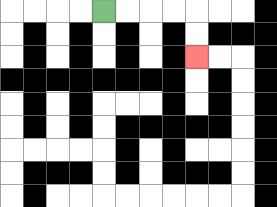{'start': '[4, 0]', 'end': '[8, 2]', 'path_directions': 'R,R,R,R,D,D', 'path_coordinates': '[[4, 0], [5, 0], [6, 0], [7, 0], [8, 0], [8, 1], [8, 2]]'}